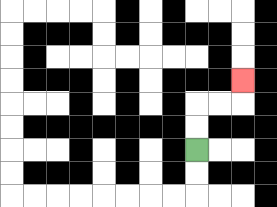{'start': '[8, 6]', 'end': '[10, 3]', 'path_directions': 'U,U,R,R,U', 'path_coordinates': '[[8, 6], [8, 5], [8, 4], [9, 4], [10, 4], [10, 3]]'}